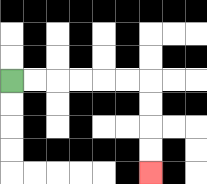{'start': '[0, 3]', 'end': '[6, 7]', 'path_directions': 'R,R,R,R,R,R,D,D,D,D', 'path_coordinates': '[[0, 3], [1, 3], [2, 3], [3, 3], [4, 3], [5, 3], [6, 3], [6, 4], [6, 5], [6, 6], [6, 7]]'}